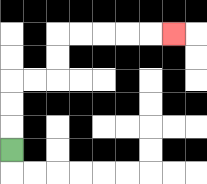{'start': '[0, 6]', 'end': '[7, 1]', 'path_directions': 'U,U,U,R,R,U,U,R,R,R,R,R', 'path_coordinates': '[[0, 6], [0, 5], [0, 4], [0, 3], [1, 3], [2, 3], [2, 2], [2, 1], [3, 1], [4, 1], [5, 1], [6, 1], [7, 1]]'}